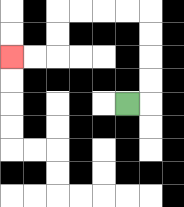{'start': '[5, 4]', 'end': '[0, 2]', 'path_directions': 'R,U,U,U,U,L,L,L,L,D,D,L,L', 'path_coordinates': '[[5, 4], [6, 4], [6, 3], [6, 2], [6, 1], [6, 0], [5, 0], [4, 0], [3, 0], [2, 0], [2, 1], [2, 2], [1, 2], [0, 2]]'}